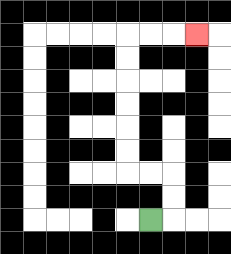{'start': '[6, 9]', 'end': '[8, 1]', 'path_directions': 'R,U,U,L,L,U,U,U,U,U,U,R,R,R', 'path_coordinates': '[[6, 9], [7, 9], [7, 8], [7, 7], [6, 7], [5, 7], [5, 6], [5, 5], [5, 4], [5, 3], [5, 2], [5, 1], [6, 1], [7, 1], [8, 1]]'}